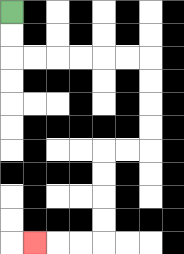{'start': '[0, 0]', 'end': '[1, 10]', 'path_directions': 'D,D,R,R,R,R,R,R,D,D,D,D,L,L,D,D,D,D,L,L,L', 'path_coordinates': '[[0, 0], [0, 1], [0, 2], [1, 2], [2, 2], [3, 2], [4, 2], [5, 2], [6, 2], [6, 3], [6, 4], [6, 5], [6, 6], [5, 6], [4, 6], [4, 7], [4, 8], [4, 9], [4, 10], [3, 10], [2, 10], [1, 10]]'}